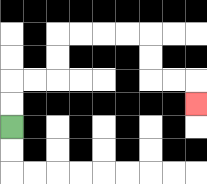{'start': '[0, 5]', 'end': '[8, 4]', 'path_directions': 'U,U,R,R,U,U,R,R,R,R,D,D,R,R,D', 'path_coordinates': '[[0, 5], [0, 4], [0, 3], [1, 3], [2, 3], [2, 2], [2, 1], [3, 1], [4, 1], [5, 1], [6, 1], [6, 2], [6, 3], [7, 3], [8, 3], [8, 4]]'}